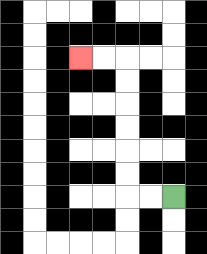{'start': '[7, 8]', 'end': '[3, 2]', 'path_directions': 'L,L,U,U,U,U,U,U,L,L', 'path_coordinates': '[[7, 8], [6, 8], [5, 8], [5, 7], [5, 6], [5, 5], [5, 4], [5, 3], [5, 2], [4, 2], [3, 2]]'}